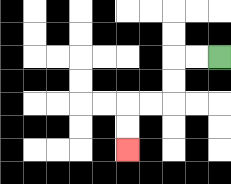{'start': '[9, 2]', 'end': '[5, 6]', 'path_directions': 'L,L,D,D,L,L,D,D', 'path_coordinates': '[[9, 2], [8, 2], [7, 2], [7, 3], [7, 4], [6, 4], [5, 4], [5, 5], [5, 6]]'}